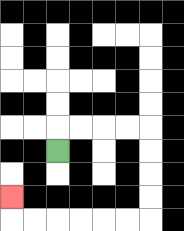{'start': '[2, 6]', 'end': '[0, 8]', 'path_directions': 'U,R,R,R,R,D,D,D,D,L,L,L,L,L,L,U', 'path_coordinates': '[[2, 6], [2, 5], [3, 5], [4, 5], [5, 5], [6, 5], [6, 6], [6, 7], [6, 8], [6, 9], [5, 9], [4, 9], [3, 9], [2, 9], [1, 9], [0, 9], [0, 8]]'}